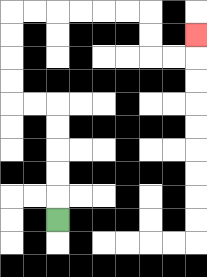{'start': '[2, 9]', 'end': '[8, 1]', 'path_directions': 'U,U,U,U,U,L,L,U,U,U,U,R,R,R,R,R,R,D,D,R,R,U', 'path_coordinates': '[[2, 9], [2, 8], [2, 7], [2, 6], [2, 5], [2, 4], [1, 4], [0, 4], [0, 3], [0, 2], [0, 1], [0, 0], [1, 0], [2, 0], [3, 0], [4, 0], [5, 0], [6, 0], [6, 1], [6, 2], [7, 2], [8, 2], [8, 1]]'}